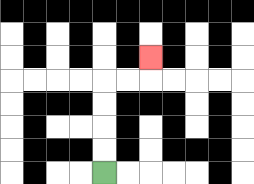{'start': '[4, 7]', 'end': '[6, 2]', 'path_directions': 'U,U,U,U,R,R,U', 'path_coordinates': '[[4, 7], [4, 6], [4, 5], [4, 4], [4, 3], [5, 3], [6, 3], [6, 2]]'}